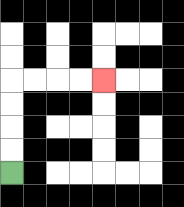{'start': '[0, 7]', 'end': '[4, 3]', 'path_directions': 'U,U,U,U,R,R,R,R', 'path_coordinates': '[[0, 7], [0, 6], [0, 5], [0, 4], [0, 3], [1, 3], [2, 3], [3, 3], [4, 3]]'}